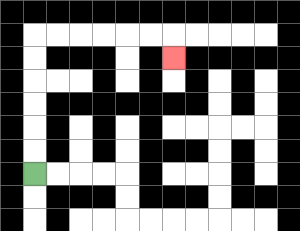{'start': '[1, 7]', 'end': '[7, 2]', 'path_directions': 'U,U,U,U,U,U,R,R,R,R,R,R,D', 'path_coordinates': '[[1, 7], [1, 6], [1, 5], [1, 4], [1, 3], [1, 2], [1, 1], [2, 1], [3, 1], [4, 1], [5, 1], [6, 1], [7, 1], [7, 2]]'}